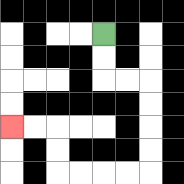{'start': '[4, 1]', 'end': '[0, 5]', 'path_directions': 'D,D,R,R,D,D,D,D,L,L,L,L,U,U,L,L', 'path_coordinates': '[[4, 1], [4, 2], [4, 3], [5, 3], [6, 3], [6, 4], [6, 5], [6, 6], [6, 7], [5, 7], [4, 7], [3, 7], [2, 7], [2, 6], [2, 5], [1, 5], [0, 5]]'}